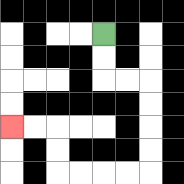{'start': '[4, 1]', 'end': '[0, 5]', 'path_directions': 'D,D,R,R,D,D,D,D,L,L,L,L,U,U,L,L', 'path_coordinates': '[[4, 1], [4, 2], [4, 3], [5, 3], [6, 3], [6, 4], [6, 5], [6, 6], [6, 7], [5, 7], [4, 7], [3, 7], [2, 7], [2, 6], [2, 5], [1, 5], [0, 5]]'}